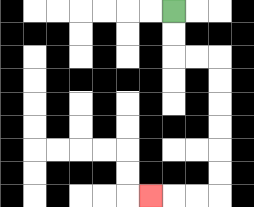{'start': '[7, 0]', 'end': '[6, 8]', 'path_directions': 'D,D,R,R,D,D,D,D,D,D,L,L,L', 'path_coordinates': '[[7, 0], [7, 1], [7, 2], [8, 2], [9, 2], [9, 3], [9, 4], [9, 5], [9, 6], [9, 7], [9, 8], [8, 8], [7, 8], [6, 8]]'}